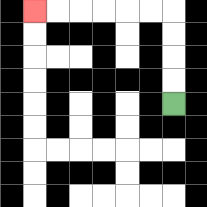{'start': '[7, 4]', 'end': '[1, 0]', 'path_directions': 'U,U,U,U,L,L,L,L,L,L', 'path_coordinates': '[[7, 4], [7, 3], [7, 2], [7, 1], [7, 0], [6, 0], [5, 0], [4, 0], [3, 0], [2, 0], [1, 0]]'}